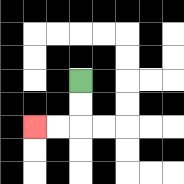{'start': '[3, 3]', 'end': '[1, 5]', 'path_directions': 'D,D,L,L', 'path_coordinates': '[[3, 3], [3, 4], [3, 5], [2, 5], [1, 5]]'}